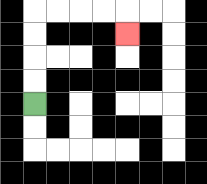{'start': '[1, 4]', 'end': '[5, 1]', 'path_directions': 'U,U,U,U,R,R,R,R,D', 'path_coordinates': '[[1, 4], [1, 3], [1, 2], [1, 1], [1, 0], [2, 0], [3, 0], [4, 0], [5, 0], [5, 1]]'}